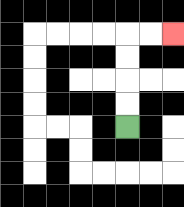{'start': '[5, 5]', 'end': '[7, 1]', 'path_directions': 'U,U,U,U,R,R', 'path_coordinates': '[[5, 5], [5, 4], [5, 3], [5, 2], [5, 1], [6, 1], [7, 1]]'}